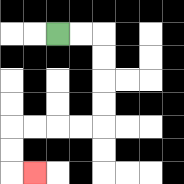{'start': '[2, 1]', 'end': '[1, 7]', 'path_directions': 'R,R,D,D,D,D,L,L,L,L,D,D,R', 'path_coordinates': '[[2, 1], [3, 1], [4, 1], [4, 2], [4, 3], [4, 4], [4, 5], [3, 5], [2, 5], [1, 5], [0, 5], [0, 6], [0, 7], [1, 7]]'}